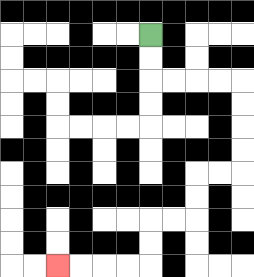{'start': '[6, 1]', 'end': '[2, 11]', 'path_directions': 'D,D,R,R,R,R,D,D,D,D,L,L,D,D,L,L,D,D,L,L,L,L', 'path_coordinates': '[[6, 1], [6, 2], [6, 3], [7, 3], [8, 3], [9, 3], [10, 3], [10, 4], [10, 5], [10, 6], [10, 7], [9, 7], [8, 7], [8, 8], [8, 9], [7, 9], [6, 9], [6, 10], [6, 11], [5, 11], [4, 11], [3, 11], [2, 11]]'}